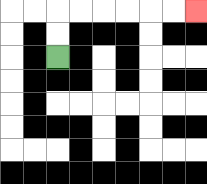{'start': '[2, 2]', 'end': '[8, 0]', 'path_directions': 'U,U,R,R,R,R,R,R', 'path_coordinates': '[[2, 2], [2, 1], [2, 0], [3, 0], [4, 0], [5, 0], [6, 0], [7, 0], [8, 0]]'}